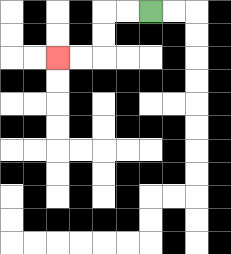{'start': '[6, 0]', 'end': '[2, 2]', 'path_directions': 'L,L,D,D,L,L', 'path_coordinates': '[[6, 0], [5, 0], [4, 0], [4, 1], [4, 2], [3, 2], [2, 2]]'}